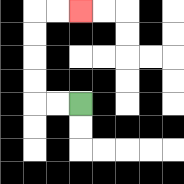{'start': '[3, 4]', 'end': '[3, 0]', 'path_directions': 'L,L,U,U,U,U,R,R', 'path_coordinates': '[[3, 4], [2, 4], [1, 4], [1, 3], [1, 2], [1, 1], [1, 0], [2, 0], [3, 0]]'}